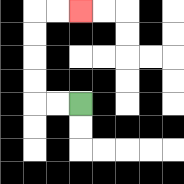{'start': '[3, 4]', 'end': '[3, 0]', 'path_directions': 'L,L,U,U,U,U,R,R', 'path_coordinates': '[[3, 4], [2, 4], [1, 4], [1, 3], [1, 2], [1, 1], [1, 0], [2, 0], [3, 0]]'}